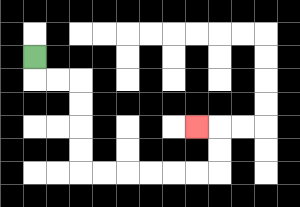{'start': '[1, 2]', 'end': '[8, 5]', 'path_directions': 'D,R,R,D,D,D,D,R,R,R,R,R,R,U,U,L', 'path_coordinates': '[[1, 2], [1, 3], [2, 3], [3, 3], [3, 4], [3, 5], [3, 6], [3, 7], [4, 7], [5, 7], [6, 7], [7, 7], [8, 7], [9, 7], [9, 6], [9, 5], [8, 5]]'}